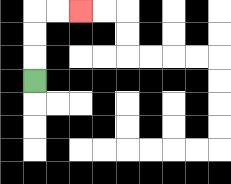{'start': '[1, 3]', 'end': '[3, 0]', 'path_directions': 'U,U,U,R,R', 'path_coordinates': '[[1, 3], [1, 2], [1, 1], [1, 0], [2, 0], [3, 0]]'}